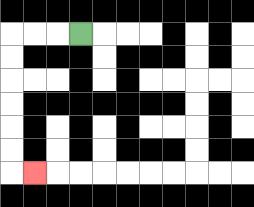{'start': '[3, 1]', 'end': '[1, 7]', 'path_directions': 'L,L,L,D,D,D,D,D,D,R', 'path_coordinates': '[[3, 1], [2, 1], [1, 1], [0, 1], [0, 2], [0, 3], [0, 4], [0, 5], [0, 6], [0, 7], [1, 7]]'}